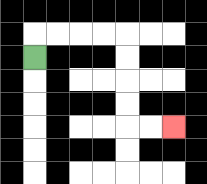{'start': '[1, 2]', 'end': '[7, 5]', 'path_directions': 'U,R,R,R,R,D,D,D,D,R,R', 'path_coordinates': '[[1, 2], [1, 1], [2, 1], [3, 1], [4, 1], [5, 1], [5, 2], [5, 3], [5, 4], [5, 5], [6, 5], [7, 5]]'}